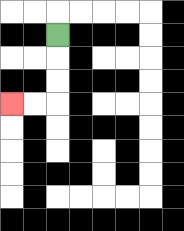{'start': '[2, 1]', 'end': '[0, 4]', 'path_directions': 'D,D,D,L,L', 'path_coordinates': '[[2, 1], [2, 2], [2, 3], [2, 4], [1, 4], [0, 4]]'}